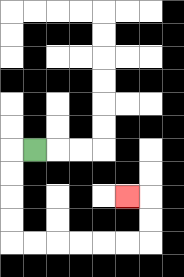{'start': '[1, 6]', 'end': '[5, 8]', 'path_directions': 'L,D,D,D,D,R,R,R,R,R,R,U,U,L', 'path_coordinates': '[[1, 6], [0, 6], [0, 7], [0, 8], [0, 9], [0, 10], [1, 10], [2, 10], [3, 10], [4, 10], [5, 10], [6, 10], [6, 9], [6, 8], [5, 8]]'}